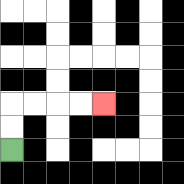{'start': '[0, 6]', 'end': '[4, 4]', 'path_directions': 'U,U,R,R,R,R', 'path_coordinates': '[[0, 6], [0, 5], [0, 4], [1, 4], [2, 4], [3, 4], [4, 4]]'}